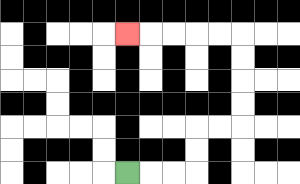{'start': '[5, 7]', 'end': '[5, 1]', 'path_directions': 'R,R,R,U,U,R,R,U,U,U,U,L,L,L,L,L', 'path_coordinates': '[[5, 7], [6, 7], [7, 7], [8, 7], [8, 6], [8, 5], [9, 5], [10, 5], [10, 4], [10, 3], [10, 2], [10, 1], [9, 1], [8, 1], [7, 1], [6, 1], [5, 1]]'}